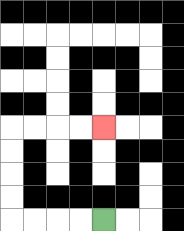{'start': '[4, 9]', 'end': '[4, 5]', 'path_directions': 'L,L,L,L,U,U,U,U,R,R,R,R', 'path_coordinates': '[[4, 9], [3, 9], [2, 9], [1, 9], [0, 9], [0, 8], [0, 7], [0, 6], [0, 5], [1, 5], [2, 5], [3, 5], [4, 5]]'}